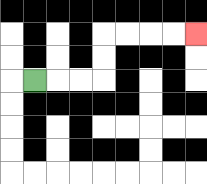{'start': '[1, 3]', 'end': '[8, 1]', 'path_directions': 'R,R,R,U,U,R,R,R,R', 'path_coordinates': '[[1, 3], [2, 3], [3, 3], [4, 3], [4, 2], [4, 1], [5, 1], [6, 1], [7, 1], [8, 1]]'}